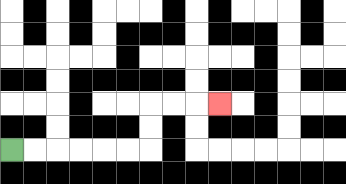{'start': '[0, 6]', 'end': '[9, 4]', 'path_directions': 'R,R,R,R,R,R,U,U,R,R,R', 'path_coordinates': '[[0, 6], [1, 6], [2, 6], [3, 6], [4, 6], [5, 6], [6, 6], [6, 5], [6, 4], [7, 4], [8, 4], [9, 4]]'}